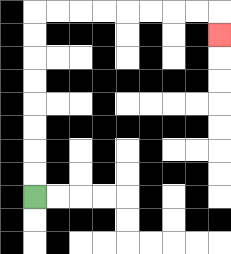{'start': '[1, 8]', 'end': '[9, 1]', 'path_directions': 'U,U,U,U,U,U,U,U,R,R,R,R,R,R,R,R,D', 'path_coordinates': '[[1, 8], [1, 7], [1, 6], [1, 5], [1, 4], [1, 3], [1, 2], [1, 1], [1, 0], [2, 0], [3, 0], [4, 0], [5, 0], [6, 0], [7, 0], [8, 0], [9, 0], [9, 1]]'}